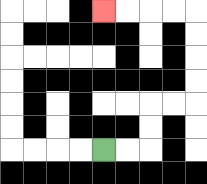{'start': '[4, 6]', 'end': '[4, 0]', 'path_directions': 'R,R,U,U,R,R,U,U,U,U,L,L,L,L', 'path_coordinates': '[[4, 6], [5, 6], [6, 6], [6, 5], [6, 4], [7, 4], [8, 4], [8, 3], [8, 2], [8, 1], [8, 0], [7, 0], [6, 0], [5, 0], [4, 0]]'}